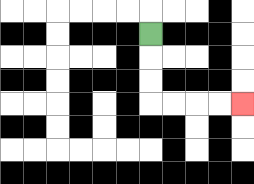{'start': '[6, 1]', 'end': '[10, 4]', 'path_directions': 'D,D,D,R,R,R,R', 'path_coordinates': '[[6, 1], [6, 2], [6, 3], [6, 4], [7, 4], [8, 4], [9, 4], [10, 4]]'}